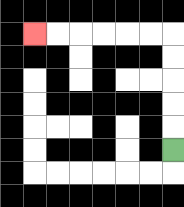{'start': '[7, 6]', 'end': '[1, 1]', 'path_directions': 'U,U,U,U,U,L,L,L,L,L,L', 'path_coordinates': '[[7, 6], [7, 5], [7, 4], [7, 3], [7, 2], [7, 1], [6, 1], [5, 1], [4, 1], [3, 1], [2, 1], [1, 1]]'}